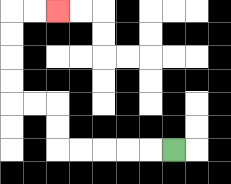{'start': '[7, 6]', 'end': '[2, 0]', 'path_directions': 'L,L,L,L,L,U,U,L,L,U,U,U,U,R,R', 'path_coordinates': '[[7, 6], [6, 6], [5, 6], [4, 6], [3, 6], [2, 6], [2, 5], [2, 4], [1, 4], [0, 4], [0, 3], [0, 2], [0, 1], [0, 0], [1, 0], [2, 0]]'}